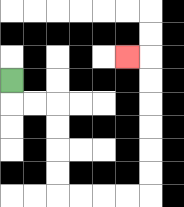{'start': '[0, 3]', 'end': '[5, 2]', 'path_directions': 'D,R,R,D,D,D,D,R,R,R,R,U,U,U,U,U,U,L', 'path_coordinates': '[[0, 3], [0, 4], [1, 4], [2, 4], [2, 5], [2, 6], [2, 7], [2, 8], [3, 8], [4, 8], [5, 8], [6, 8], [6, 7], [6, 6], [6, 5], [6, 4], [6, 3], [6, 2], [5, 2]]'}